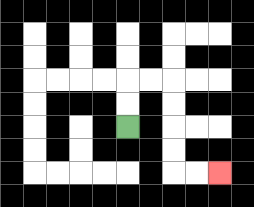{'start': '[5, 5]', 'end': '[9, 7]', 'path_directions': 'U,U,R,R,D,D,D,D,R,R', 'path_coordinates': '[[5, 5], [5, 4], [5, 3], [6, 3], [7, 3], [7, 4], [7, 5], [7, 6], [7, 7], [8, 7], [9, 7]]'}